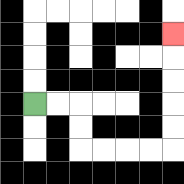{'start': '[1, 4]', 'end': '[7, 1]', 'path_directions': 'R,R,D,D,R,R,R,R,U,U,U,U,U', 'path_coordinates': '[[1, 4], [2, 4], [3, 4], [3, 5], [3, 6], [4, 6], [5, 6], [6, 6], [7, 6], [7, 5], [7, 4], [7, 3], [7, 2], [7, 1]]'}